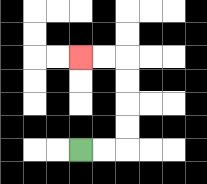{'start': '[3, 6]', 'end': '[3, 2]', 'path_directions': 'R,R,U,U,U,U,L,L', 'path_coordinates': '[[3, 6], [4, 6], [5, 6], [5, 5], [5, 4], [5, 3], [5, 2], [4, 2], [3, 2]]'}